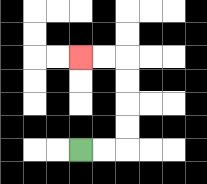{'start': '[3, 6]', 'end': '[3, 2]', 'path_directions': 'R,R,U,U,U,U,L,L', 'path_coordinates': '[[3, 6], [4, 6], [5, 6], [5, 5], [5, 4], [5, 3], [5, 2], [4, 2], [3, 2]]'}